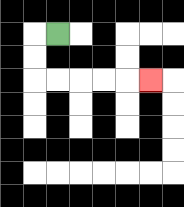{'start': '[2, 1]', 'end': '[6, 3]', 'path_directions': 'L,D,D,R,R,R,R,R', 'path_coordinates': '[[2, 1], [1, 1], [1, 2], [1, 3], [2, 3], [3, 3], [4, 3], [5, 3], [6, 3]]'}